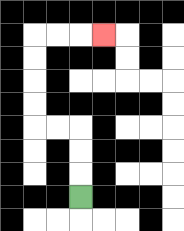{'start': '[3, 8]', 'end': '[4, 1]', 'path_directions': 'U,U,U,L,L,U,U,U,U,R,R,R', 'path_coordinates': '[[3, 8], [3, 7], [3, 6], [3, 5], [2, 5], [1, 5], [1, 4], [1, 3], [1, 2], [1, 1], [2, 1], [3, 1], [4, 1]]'}